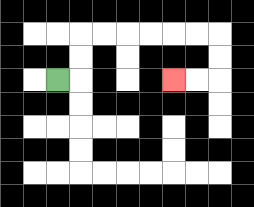{'start': '[2, 3]', 'end': '[7, 3]', 'path_directions': 'R,U,U,R,R,R,R,R,R,D,D,L,L', 'path_coordinates': '[[2, 3], [3, 3], [3, 2], [3, 1], [4, 1], [5, 1], [6, 1], [7, 1], [8, 1], [9, 1], [9, 2], [9, 3], [8, 3], [7, 3]]'}